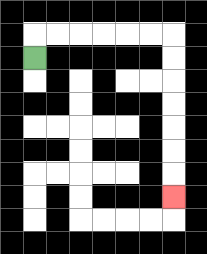{'start': '[1, 2]', 'end': '[7, 8]', 'path_directions': 'U,R,R,R,R,R,R,D,D,D,D,D,D,D', 'path_coordinates': '[[1, 2], [1, 1], [2, 1], [3, 1], [4, 1], [5, 1], [6, 1], [7, 1], [7, 2], [7, 3], [7, 4], [7, 5], [7, 6], [7, 7], [7, 8]]'}